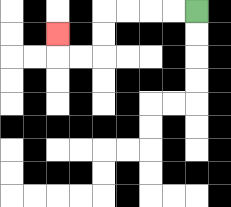{'start': '[8, 0]', 'end': '[2, 1]', 'path_directions': 'L,L,L,L,D,D,L,L,U', 'path_coordinates': '[[8, 0], [7, 0], [6, 0], [5, 0], [4, 0], [4, 1], [4, 2], [3, 2], [2, 2], [2, 1]]'}